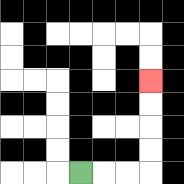{'start': '[3, 7]', 'end': '[6, 3]', 'path_directions': 'R,R,R,U,U,U,U', 'path_coordinates': '[[3, 7], [4, 7], [5, 7], [6, 7], [6, 6], [6, 5], [6, 4], [6, 3]]'}